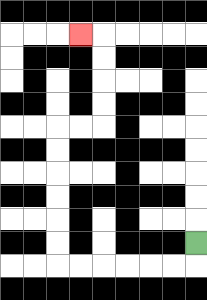{'start': '[8, 10]', 'end': '[3, 1]', 'path_directions': 'D,L,L,L,L,L,L,U,U,U,U,U,U,R,R,U,U,U,U,L', 'path_coordinates': '[[8, 10], [8, 11], [7, 11], [6, 11], [5, 11], [4, 11], [3, 11], [2, 11], [2, 10], [2, 9], [2, 8], [2, 7], [2, 6], [2, 5], [3, 5], [4, 5], [4, 4], [4, 3], [4, 2], [4, 1], [3, 1]]'}